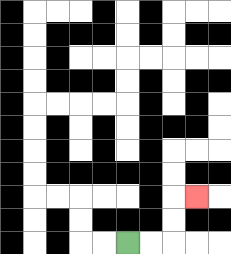{'start': '[5, 10]', 'end': '[8, 8]', 'path_directions': 'R,R,U,U,R', 'path_coordinates': '[[5, 10], [6, 10], [7, 10], [7, 9], [7, 8], [8, 8]]'}